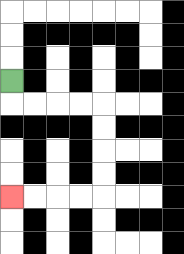{'start': '[0, 3]', 'end': '[0, 8]', 'path_directions': 'D,R,R,R,R,D,D,D,D,L,L,L,L', 'path_coordinates': '[[0, 3], [0, 4], [1, 4], [2, 4], [3, 4], [4, 4], [4, 5], [4, 6], [4, 7], [4, 8], [3, 8], [2, 8], [1, 8], [0, 8]]'}